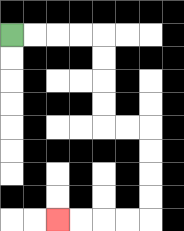{'start': '[0, 1]', 'end': '[2, 9]', 'path_directions': 'R,R,R,R,D,D,D,D,R,R,D,D,D,D,L,L,L,L', 'path_coordinates': '[[0, 1], [1, 1], [2, 1], [3, 1], [4, 1], [4, 2], [4, 3], [4, 4], [4, 5], [5, 5], [6, 5], [6, 6], [6, 7], [6, 8], [6, 9], [5, 9], [4, 9], [3, 9], [2, 9]]'}